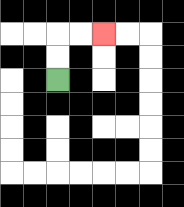{'start': '[2, 3]', 'end': '[4, 1]', 'path_directions': 'U,U,R,R', 'path_coordinates': '[[2, 3], [2, 2], [2, 1], [3, 1], [4, 1]]'}